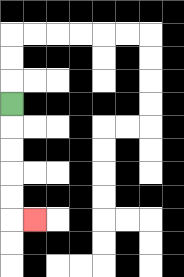{'start': '[0, 4]', 'end': '[1, 9]', 'path_directions': 'D,D,D,D,D,R', 'path_coordinates': '[[0, 4], [0, 5], [0, 6], [0, 7], [0, 8], [0, 9], [1, 9]]'}